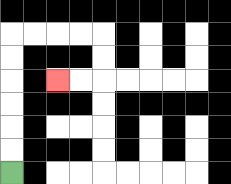{'start': '[0, 7]', 'end': '[2, 3]', 'path_directions': 'U,U,U,U,U,U,R,R,R,R,D,D,L,L', 'path_coordinates': '[[0, 7], [0, 6], [0, 5], [0, 4], [0, 3], [0, 2], [0, 1], [1, 1], [2, 1], [3, 1], [4, 1], [4, 2], [4, 3], [3, 3], [2, 3]]'}